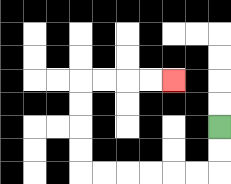{'start': '[9, 5]', 'end': '[7, 3]', 'path_directions': 'D,D,L,L,L,L,L,L,U,U,U,U,R,R,R,R', 'path_coordinates': '[[9, 5], [9, 6], [9, 7], [8, 7], [7, 7], [6, 7], [5, 7], [4, 7], [3, 7], [3, 6], [3, 5], [3, 4], [3, 3], [4, 3], [5, 3], [6, 3], [7, 3]]'}